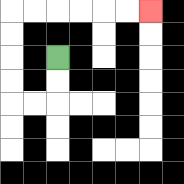{'start': '[2, 2]', 'end': '[6, 0]', 'path_directions': 'D,D,L,L,U,U,U,U,R,R,R,R,R,R', 'path_coordinates': '[[2, 2], [2, 3], [2, 4], [1, 4], [0, 4], [0, 3], [0, 2], [0, 1], [0, 0], [1, 0], [2, 0], [3, 0], [4, 0], [5, 0], [6, 0]]'}